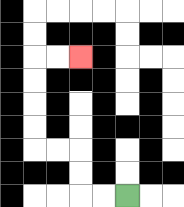{'start': '[5, 8]', 'end': '[3, 2]', 'path_directions': 'L,L,U,U,L,L,U,U,U,U,R,R', 'path_coordinates': '[[5, 8], [4, 8], [3, 8], [3, 7], [3, 6], [2, 6], [1, 6], [1, 5], [1, 4], [1, 3], [1, 2], [2, 2], [3, 2]]'}